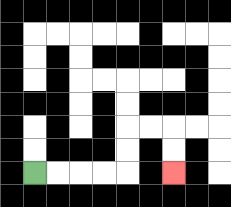{'start': '[1, 7]', 'end': '[7, 7]', 'path_directions': 'R,R,R,R,U,U,R,R,D,D', 'path_coordinates': '[[1, 7], [2, 7], [3, 7], [4, 7], [5, 7], [5, 6], [5, 5], [6, 5], [7, 5], [7, 6], [7, 7]]'}